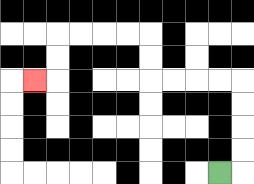{'start': '[9, 7]', 'end': '[1, 3]', 'path_directions': 'R,U,U,U,U,L,L,L,L,U,U,L,L,L,L,D,D,L', 'path_coordinates': '[[9, 7], [10, 7], [10, 6], [10, 5], [10, 4], [10, 3], [9, 3], [8, 3], [7, 3], [6, 3], [6, 2], [6, 1], [5, 1], [4, 1], [3, 1], [2, 1], [2, 2], [2, 3], [1, 3]]'}